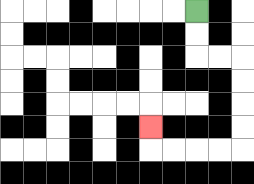{'start': '[8, 0]', 'end': '[6, 5]', 'path_directions': 'D,D,R,R,D,D,D,D,L,L,L,L,U', 'path_coordinates': '[[8, 0], [8, 1], [8, 2], [9, 2], [10, 2], [10, 3], [10, 4], [10, 5], [10, 6], [9, 6], [8, 6], [7, 6], [6, 6], [6, 5]]'}